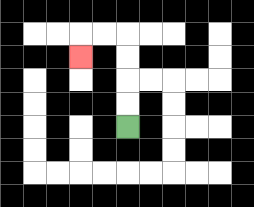{'start': '[5, 5]', 'end': '[3, 2]', 'path_directions': 'U,U,U,U,L,L,D', 'path_coordinates': '[[5, 5], [5, 4], [5, 3], [5, 2], [5, 1], [4, 1], [3, 1], [3, 2]]'}